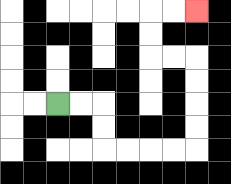{'start': '[2, 4]', 'end': '[8, 0]', 'path_directions': 'R,R,D,D,R,R,R,R,U,U,U,U,L,L,U,U,R,R', 'path_coordinates': '[[2, 4], [3, 4], [4, 4], [4, 5], [4, 6], [5, 6], [6, 6], [7, 6], [8, 6], [8, 5], [8, 4], [8, 3], [8, 2], [7, 2], [6, 2], [6, 1], [6, 0], [7, 0], [8, 0]]'}